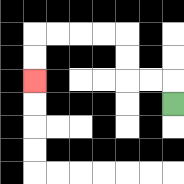{'start': '[7, 4]', 'end': '[1, 3]', 'path_directions': 'U,L,L,U,U,L,L,L,L,D,D', 'path_coordinates': '[[7, 4], [7, 3], [6, 3], [5, 3], [5, 2], [5, 1], [4, 1], [3, 1], [2, 1], [1, 1], [1, 2], [1, 3]]'}